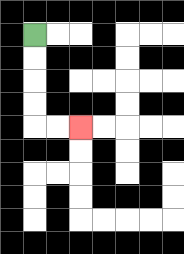{'start': '[1, 1]', 'end': '[3, 5]', 'path_directions': 'D,D,D,D,R,R', 'path_coordinates': '[[1, 1], [1, 2], [1, 3], [1, 4], [1, 5], [2, 5], [3, 5]]'}